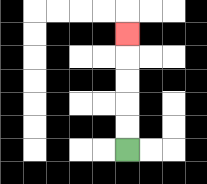{'start': '[5, 6]', 'end': '[5, 1]', 'path_directions': 'U,U,U,U,U', 'path_coordinates': '[[5, 6], [5, 5], [5, 4], [5, 3], [5, 2], [5, 1]]'}